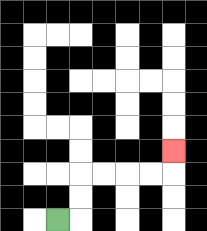{'start': '[2, 9]', 'end': '[7, 6]', 'path_directions': 'R,U,U,R,R,R,R,U', 'path_coordinates': '[[2, 9], [3, 9], [3, 8], [3, 7], [4, 7], [5, 7], [6, 7], [7, 7], [7, 6]]'}